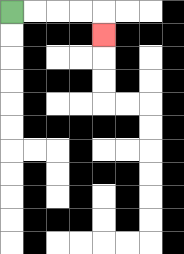{'start': '[0, 0]', 'end': '[4, 1]', 'path_directions': 'R,R,R,R,D', 'path_coordinates': '[[0, 0], [1, 0], [2, 0], [3, 0], [4, 0], [4, 1]]'}